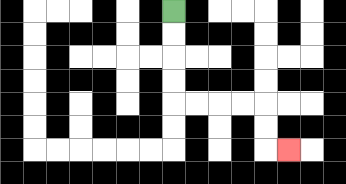{'start': '[7, 0]', 'end': '[12, 6]', 'path_directions': 'D,D,D,D,R,R,R,R,D,D,R', 'path_coordinates': '[[7, 0], [7, 1], [7, 2], [7, 3], [7, 4], [8, 4], [9, 4], [10, 4], [11, 4], [11, 5], [11, 6], [12, 6]]'}